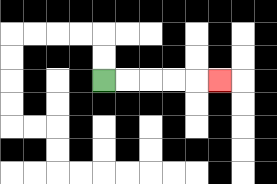{'start': '[4, 3]', 'end': '[9, 3]', 'path_directions': 'R,R,R,R,R', 'path_coordinates': '[[4, 3], [5, 3], [6, 3], [7, 3], [8, 3], [9, 3]]'}